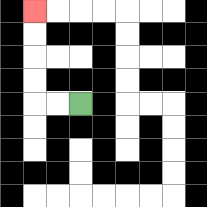{'start': '[3, 4]', 'end': '[1, 0]', 'path_directions': 'L,L,U,U,U,U', 'path_coordinates': '[[3, 4], [2, 4], [1, 4], [1, 3], [1, 2], [1, 1], [1, 0]]'}